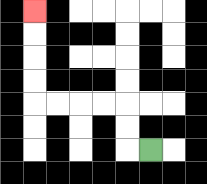{'start': '[6, 6]', 'end': '[1, 0]', 'path_directions': 'L,U,U,L,L,L,L,U,U,U,U', 'path_coordinates': '[[6, 6], [5, 6], [5, 5], [5, 4], [4, 4], [3, 4], [2, 4], [1, 4], [1, 3], [1, 2], [1, 1], [1, 0]]'}